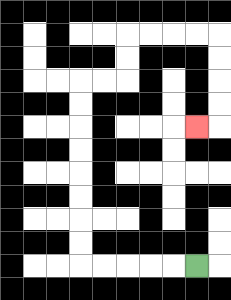{'start': '[8, 11]', 'end': '[8, 5]', 'path_directions': 'L,L,L,L,L,U,U,U,U,U,U,U,U,R,R,U,U,R,R,R,R,D,D,D,D,L', 'path_coordinates': '[[8, 11], [7, 11], [6, 11], [5, 11], [4, 11], [3, 11], [3, 10], [3, 9], [3, 8], [3, 7], [3, 6], [3, 5], [3, 4], [3, 3], [4, 3], [5, 3], [5, 2], [5, 1], [6, 1], [7, 1], [8, 1], [9, 1], [9, 2], [9, 3], [9, 4], [9, 5], [8, 5]]'}